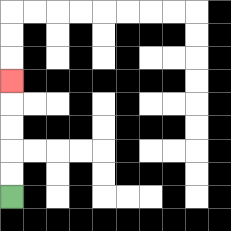{'start': '[0, 8]', 'end': '[0, 3]', 'path_directions': 'U,U,U,U,U', 'path_coordinates': '[[0, 8], [0, 7], [0, 6], [0, 5], [0, 4], [0, 3]]'}